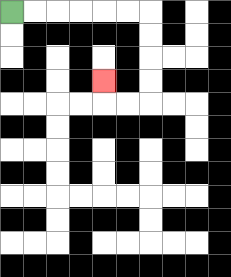{'start': '[0, 0]', 'end': '[4, 3]', 'path_directions': 'R,R,R,R,R,R,D,D,D,D,L,L,U', 'path_coordinates': '[[0, 0], [1, 0], [2, 0], [3, 0], [4, 0], [5, 0], [6, 0], [6, 1], [6, 2], [6, 3], [6, 4], [5, 4], [4, 4], [4, 3]]'}